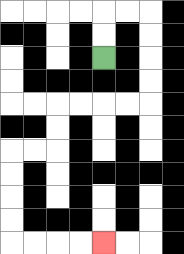{'start': '[4, 2]', 'end': '[4, 10]', 'path_directions': 'U,U,R,R,D,D,D,D,L,L,L,L,D,D,L,L,D,D,D,D,R,R,R,R', 'path_coordinates': '[[4, 2], [4, 1], [4, 0], [5, 0], [6, 0], [6, 1], [6, 2], [6, 3], [6, 4], [5, 4], [4, 4], [3, 4], [2, 4], [2, 5], [2, 6], [1, 6], [0, 6], [0, 7], [0, 8], [0, 9], [0, 10], [1, 10], [2, 10], [3, 10], [4, 10]]'}